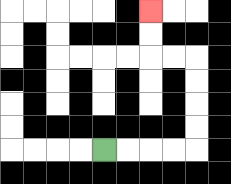{'start': '[4, 6]', 'end': '[6, 0]', 'path_directions': 'R,R,R,R,U,U,U,U,L,L,U,U', 'path_coordinates': '[[4, 6], [5, 6], [6, 6], [7, 6], [8, 6], [8, 5], [8, 4], [8, 3], [8, 2], [7, 2], [6, 2], [6, 1], [6, 0]]'}